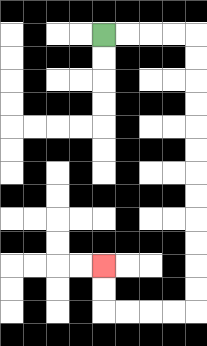{'start': '[4, 1]', 'end': '[4, 11]', 'path_directions': 'R,R,R,R,D,D,D,D,D,D,D,D,D,D,D,D,L,L,L,L,U,U', 'path_coordinates': '[[4, 1], [5, 1], [6, 1], [7, 1], [8, 1], [8, 2], [8, 3], [8, 4], [8, 5], [8, 6], [8, 7], [8, 8], [8, 9], [8, 10], [8, 11], [8, 12], [8, 13], [7, 13], [6, 13], [5, 13], [4, 13], [4, 12], [4, 11]]'}